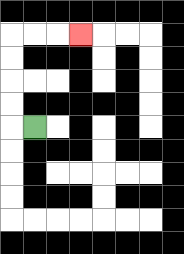{'start': '[1, 5]', 'end': '[3, 1]', 'path_directions': 'L,U,U,U,U,R,R,R', 'path_coordinates': '[[1, 5], [0, 5], [0, 4], [0, 3], [0, 2], [0, 1], [1, 1], [2, 1], [3, 1]]'}